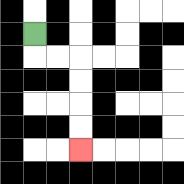{'start': '[1, 1]', 'end': '[3, 6]', 'path_directions': 'D,R,R,D,D,D,D', 'path_coordinates': '[[1, 1], [1, 2], [2, 2], [3, 2], [3, 3], [3, 4], [3, 5], [3, 6]]'}